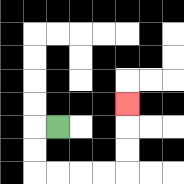{'start': '[2, 5]', 'end': '[5, 4]', 'path_directions': 'L,D,D,R,R,R,R,U,U,U', 'path_coordinates': '[[2, 5], [1, 5], [1, 6], [1, 7], [2, 7], [3, 7], [4, 7], [5, 7], [5, 6], [5, 5], [5, 4]]'}